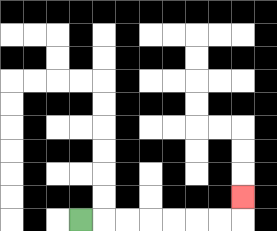{'start': '[3, 9]', 'end': '[10, 8]', 'path_directions': 'R,R,R,R,R,R,R,U', 'path_coordinates': '[[3, 9], [4, 9], [5, 9], [6, 9], [7, 9], [8, 9], [9, 9], [10, 9], [10, 8]]'}